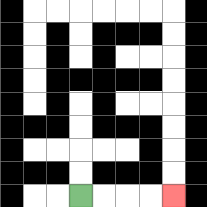{'start': '[3, 8]', 'end': '[7, 8]', 'path_directions': 'R,R,R,R', 'path_coordinates': '[[3, 8], [4, 8], [5, 8], [6, 8], [7, 8]]'}